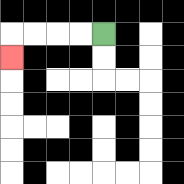{'start': '[4, 1]', 'end': '[0, 2]', 'path_directions': 'L,L,L,L,D', 'path_coordinates': '[[4, 1], [3, 1], [2, 1], [1, 1], [0, 1], [0, 2]]'}